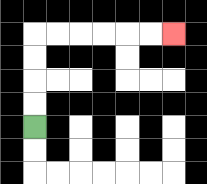{'start': '[1, 5]', 'end': '[7, 1]', 'path_directions': 'U,U,U,U,R,R,R,R,R,R', 'path_coordinates': '[[1, 5], [1, 4], [1, 3], [1, 2], [1, 1], [2, 1], [3, 1], [4, 1], [5, 1], [6, 1], [7, 1]]'}